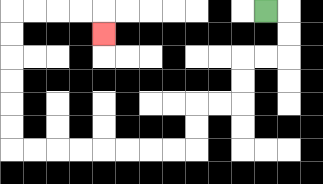{'start': '[11, 0]', 'end': '[4, 1]', 'path_directions': 'R,D,D,L,L,D,D,L,L,D,D,L,L,L,L,L,L,L,L,U,U,U,U,U,U,R,R,R,R,D', 'path_coordinates': '[[11, 0], [12, 0], [12, 1], [12, 2], [11, 2], [10, 2], [10, 3], [10, 4], [9, 4], [8, 4], [8, 5], [8, 6], [7, 6], [6, 6], [5, 6], [4, 6], [3, 6], [2, 6], [1, 6], [0, 6], [0, 5], [0, 4], [0, 3], [0, 2], [0, 1], [0, 0], [1, 0], [2, 0], [3, 0], [4, 0], [4, 1]]'}